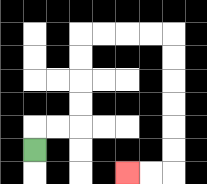{'start': '[1, 6]', 'end': '[5, 7]', 'path_directions': 'U,R,R,U,U,U,U,R,R,R,R,D,D,D,D,D,D,L,L', 'path_coordinates': '[[1, 6], [1, 5], [2, 5], [3, 5], [3, 4], [3, 3], [3, 2], [3, 1], [4, 1], [5, 1], [6, 1], [7, 1], [7, 2], [7, 3], [7, 4], [7, 5], [7, 6], [7, 7], [6, 7], [5, 7]]'}